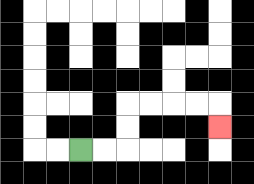{'start': '[3, 6]', 'end': '[9, 5]', 'path_directions': 'R,R,U,U,R,R,R,R,D', 'path_coordinates': '[[3, 6], [4, 6], [5, 6], [5, 5], [5, 4], [6, 4], [7, 4], [8, 4], [9, 4], [9, 5]]'}